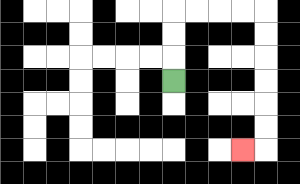{'start': '[7, 3]', 'end': '[10, 6]', 'path_directions': 'U,U,U,R,R,R,R,D,D,D,D,D,D,L', 'path_coordinates': '[[7, 3], [7, 2], [7, 1], [7, 0], [8, 0], [9, 0], [10, 0], [11, 0], [11, 1], [11, 2], [11, 3], [11, 4], [11, 5], [11, 6], [10, 6]]'}